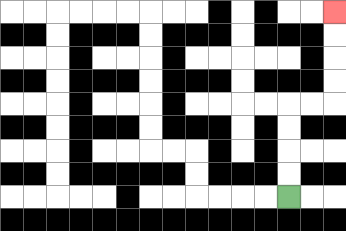{'start': '[12, 8]', 'end': '[14, 0]', 'path_directions': 'U,U,U,U,R,R,U,U,U,U', 'path_coordinates': '[[12, 8], [12, 7], [12, 6], [12, 5], [12, 4], [13, 4], [14, 4], [14, 3], [14, 2], [14, 1], [14, 0]]'}